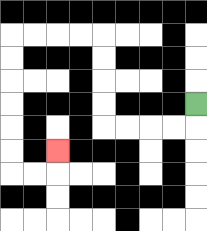{'start': '[8, 4]', 'end': '[2, 6]', 'path_directions': 'D,L,L,L,L,U,U,U,U,L,L,L,L,D,D,D,D,D,D,R,R,U', 'path_coordinates': '[[8, 4], [8, 5], [7, 5], [6, 5], [5, 5], [4, 5], [4, 4], [4, 3], [4, 2], [4, 1], [3, 1], [2, 1], [1, 1], [0, 1], [0, 2], [0, 3], [0, 4], [0, 5], [0, 6], [0, 7], [1, 7], [2, 7], [2, 6]]'}